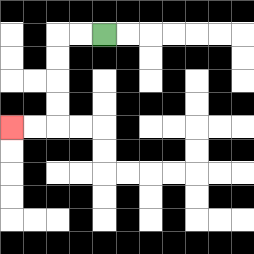{'start': '[4, 1]', 'end': '[0, 5]', 'path_directions': 'L,L,D,D,D,D,L,L', 'path_coordinates': '[[4, 1], [3, 1], [2, 1], [2, 2], [2, 3], [2, 4], [2, 5], [1, 5], [0, 5]]'}